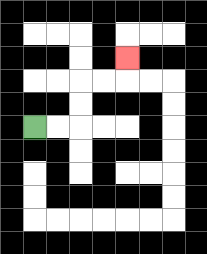{'start': '[1, 5]', 'end': '[5, 2]', 'path_directions': 'R,R,U,U,R,R,U', 'path_coordinates': '[[1, 5], [2, 5], [3, 5], [3, 4], [3, 3], [4, 3], [5, 3], [5, 2]]'}